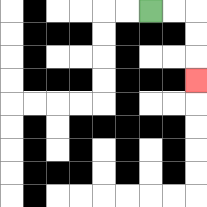{'start': '[6, 0]', 'end': '[8, 3]', 'path_directions': 'R,R,D,D,D', 'path_coordinates': '[[6, 0], [7, 0], [8, 0], [8, 1], [8, 2], [8, 3]]'}